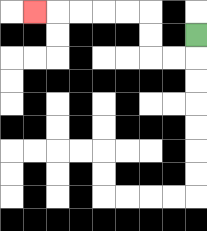{'start': '[8, 1]', 'end': '[1, 0]', 'path_directions': 'D,L,L,U,U,L,L,L,L,L', 'path_coordinates': '[[8, 1], [8, 2], [7, 2], [6, 2], [6, 1], [6, 0], [5, 0], [4, 0], [3, 0], [2, 0], [1, 0]]'}